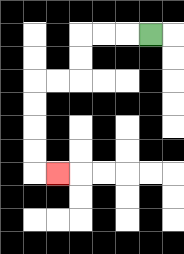{'start': '[6, 1]', 'end': '[2, 7]', 'path_directions': 'L,L,L,D,D,L,L,D,D,D,D,R', 'path_coordinates': '[[6, 1], [5, 1], [4, 1], [3, 1], [3, 2], [3, 3], [2, 3], [1, 3], [1, 4], [1, 5], [1, 6], [1, 7], [2, 7]]'}